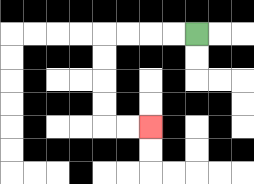{'start': '[8, 1]', 'end': '[6, 5]', 'path_directions': 'L,L,L,L,D,D,D,D,R,R', 'path_coordinates': '[[8, 1], [7, 1], [6, 1], [5, 1], [4, 1], [4, 2], [4, 3], [4, 4], [4, 5], [5, 5], [6, 5]]'}